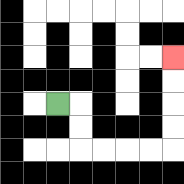{'start': '[2, 4]', 'end': '[7, 2]', 'path_directions': 'R,D,D,R,R,R,R,U,U,U,U', 'path_coordinates': '[[2, 4], [3, 4], [3, 5], [3, 6], [4, 6], [5, 6], [6, 6], [7, 6], [7, 5], [7, 4], [7, 3], [7, 2]]'}